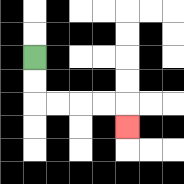{'start': '[1, 2]', 'end': '[5, 5]', 'path_directions': 'D,D,R,R,R,R,D', 'path_coordinates': '[[1, 2], [1, 3], [1, 4], [2, 4], [3, 4], [4, 4], [5, 4], [5, 5]]'}